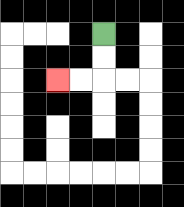{'start': '[4, 1]', 'end': '[2, 3]', 'path_directions': 'D,D,L,L', 'path_coordinates': '[[4, 1], [4, 2], [4, 3], [3, 3], [2, 3]]'}